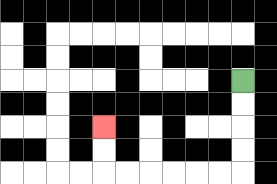{'start': '[10, 3]', 'end': '[4, 5]', 'path_directions': 'D,D,D,D,L,L,L,L,L,L,U,U', 'path_coordinates': '[[10, 3], [10, 4], [10, 5], [10, 6], [10, 7], [9, 7], [8, 7], [7, 7], [6, 7], [5, 7], [4, 7], [4, 6], [4, 5]]'}